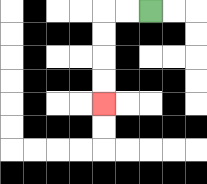{'start': '[6, 0]', 'end': '[4, 4]', 'path_directions': 'L,L,D,D,D,D', 'path_coordinates': '[[6, 0], [5, 0], [4, 0], [4, 1], [4, 2], [4, 3], [4, 4]]'}